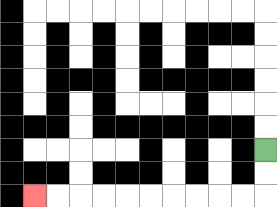{'start': '[11, 6]', 'end': '[1, 8]', 'path_directions': 'D,D,L,L,L,L,L,L,L,L,L,L', 'path_coordinates': '[[11, 6], [11, 7], [11, 8], [10, 8], [9, 8], [8, 8], [7, 8], [6, 8], [5, 8], [4, 8], [3, 8], [2, 8], [1, 8]]'}